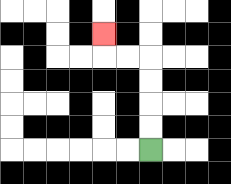{'start': '[6, 6]', 'end': '[4, 1]', 'path_directions': 'U,U,U,U,L,L,U', 'path_coordinates': '[[6, 6], [6, 5], [6, 4], [6, 3], [6, 2], [5, 2], [4, 2], [4, 1]]'}